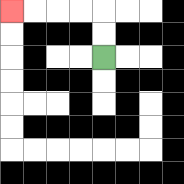{'start': '[4, 2]', 'end': '[0, 0]', 'path_directions': 'U,U,L,L,L,L', 'path_coordinates': '[[4, 2], [4, 1], [4, 0], [3, 0], [2, 0], [1, 0], [0, 0]]'}